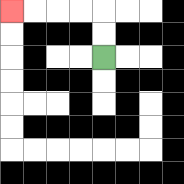{'start': '[4, 2]', 'end': '[0, 0]', 'path_directions': 'U,U,L,L,L,L', 'path_coordinates': '[[4, 2], [4, 1], [4, 0], [3, 0], [2, 0], [1, 0], [0, 0]]'}